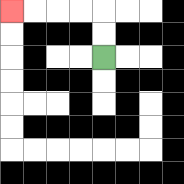{'start': '[4, 2]', 'end': '[0, 0]', 'path_directions': 'U,U,L,L,L,L', 'path_coordinates': '[[4, 2], [4, 1], [4, 0], [3, 0], [2, 0], [1, 0], [0, 0]]'}